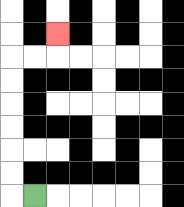{'start': '[1, 8]', 'end': '[2, 1]', 'path_directions': 'L,U,U,U,U,U,U,R,R,U', 'path_coordinates': '[[1, 8], [0, 8], [0, 7], [0, 6], [0, 5], [0, 4], [0, 3], [0, 2], [1, 2], [2, 2], [2, 1]]'}